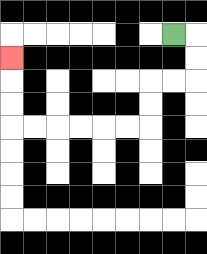{'start': '[7, 1]', 'end': '[0, 2]', 'path_directions': 'R,D,D,L,L,D,D,L,L,L,L,L,L,U,U,U', 'path_coordinates': '[[7, 1], [8, 1], [8, 2], [8, 3], [7, 3], [6, 3], [6, 4], [6, 5], [5, 5], [4, 5], [3, 5], [2, 5], [1, 5], [0, 5], [0, 4], [0, 3], [0, 2]]'}